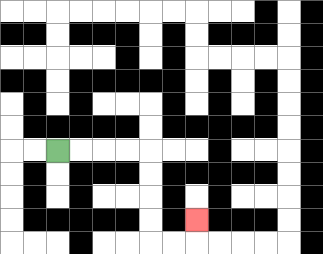{'start': '[2, 6]', 'end': '[8, 9]', 'path_directions': 'R,R,R,R,D,D,D,D,R,R,U', 'path_coordinates': '[[2, 6], [3, 6], [4, 6], [5, 6], [6, 6], [6, 7], [6, 8], [6, 9], [6, 10], [7, 10], [8, 10], [8, 9]]'}